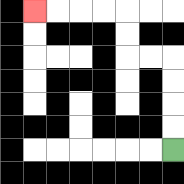{'start': '[7, 6]', 'end': '[1, 0]', 'path_directions': 'U,U,U,U,L,L,U,U,L,L,L,L', 'path_coordinates': '[[7, 6], [7, 5], [7, 4], [7, 3], [7, 2], [6, 2], [5, 2], [5, 1], [5, 0], [4, 0], [3, 0], [2, 0], [1, 0]]'}